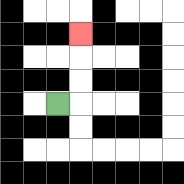{'start': '[2, 4]', 'end': '[3, 1]', 'path_directions': 'R,U,U,U', 'path_coordinates': '[[2, 4], [3, 4], [3, 3], [3, 2], [3, 1]]'}